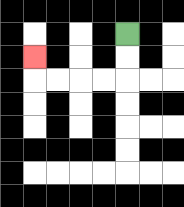{'start': '[5, 1]', 'end': '[1, 2]', 'path_directions': 'D,D,L,L,L,L,U', 'path_coordinates': '[[5, 1], [5, 2], [5, 3], [4, 3], [3, 3], [2, 3], [1, 3], [1, 2]]'}